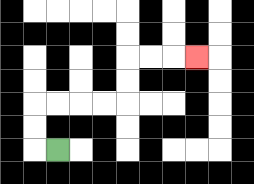{'start': '[2, 6]', 'end': '[8, 2]', 'path_directions': 'L,U,U,R,R,R,R,U,U,R,R,R', 'path_coordinates': '[[2, 6], [1, 6], [1, 5], [1, 4], [2, 4], [3, 4], [4, 4], [5, 4], [5, 3], [5, 2], [6, 2], [7, 2], [8, 2]]'}